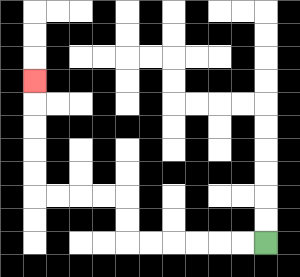{'start': '[11, 10]', 'end': '[1, 3]', 'path_directions': 'L,L,L,L,L,L,U,U,L,L,L,L,U,U,U,U,U', 'path_coordinates': '[[11, 10], [10, 10], [9, 10], [8, 10], [7, 10], [6, 10], [5, 10], [5, 9], [5, 8], [4, 8], [3, 8], [2, 8], [1, 8], [1, 7], [1, 6], [1, 5], [1, 4], [1, 3]]'}